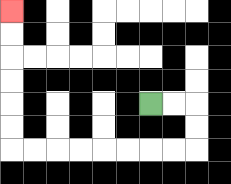{'start': '[6, 4]', 'end': '[0, 0]', 'path_directions': 'R,R,D,D,L,L,L,L,L,L,L,L,U,U,U,U,U,U', 'path_coordinates': '[[6, 4], [7, 4], [8, 4], [8, 5], [8, 6], [7, 6], [6, 6], [5, 6], [4, 6], [3, 6], [2, 6], [1, 6], [0, 6], [0, 5], [0, 4], [0, 3], [0, 2], [0, 1], [0, 0]]'}